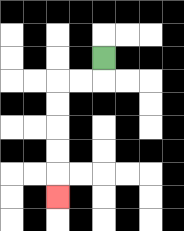{'start': '[4, 2]', 'end': '[2, 8]', 'path_directions': 'D,L,L,D,D,D,D,D', 'path_coordinates': '[[4, 2], [4, 3], [3, 3], [2, 3], [2, 4], [2, 5], [2, 6], [2, 7], [2, 8]]'}